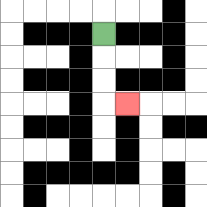{'start': '[4, 1]', 'end': '[5, 4]', 'path_directions': 'D,D,D,R', 'path_coordinates': '[[4, 1], [4, 2], [4, 3], [4, 4], [5, 4]]'}